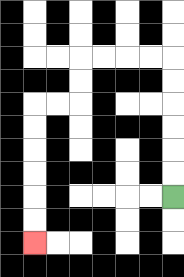{'start': '[7, 8]', 'end': '[1, 10]', 'path_directions': 'U,U,U,U,U,U,L,L,L,L,D,D,L,L,D,D,D,D,D,D', 'path_coordinates': '[[7, 8], [7, 7], [7, 6], [7, 5], [7, 4], [7, 3], [7, 2], [6, 2], [5, 2], [4, 2], [3, 2], [3, 3], [3, 4], [2, 4], [1, 4], [1, 5], [1, 6], [1, 7], [1, 8], [1, 9], [1, 10]]'}